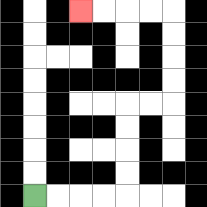{'start': '[1, 8]', 'end': '[3, 0]', 'path_directions': 'R,R,R,R,U,U,U,U,R,R,U,U,U,U,L,L,L,L', 'path_coordinates': '[[1, 8], [2, 8], [3, 8], [4, 8], [5, 8], [5, 7], [5, 6], [5, 5], [5, 4], [6, 4], [7, 4], [7, 3], [7, 2], [7, 1], [7, 0], [6, 0], [5, 0], [4, 0], [3, 0]]'}